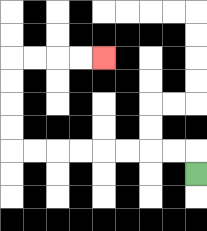{'start': '[8, 7]', 'end': '[4, 2]', 'path_directions': 'U,L,L,L,L,L,L,L,L,U,U,U,U,R,R,R,R', 'path_coordinates': '[[8, 7], [8, 6], [7, 6], [6, 6], [5, 6], [4, 6], [3, 6], [2, 6], [1, 6], [0, 6], [0, 5], [0, 4], [0, 3], [0, 2], [1, 2], [2, 2], [3, 2], [4, 2]]'}